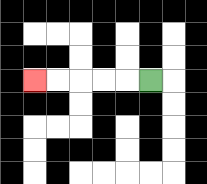{'start': '[6, 3]', 'end': '[1, 3]', 'path_directions': 'L,L,L,L,L', 'path_coordinates': '[[6, 3], [5, 3], [4, 3], [3, 3], [2, 3], [1, 3]]'}